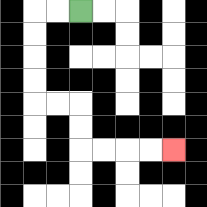{'start': '[3, 0]', 'end': '[7, 6]', 'path_directions': 'L,L,D,D,D,D,R,R,D,D,R,R,R,R', 'path_coordinates': '[[3, 0], [2, 0], [1, 0], [1, 1], [1, 2], [1, 3], [1, 4], [2, 4], [3, 4], [3, 5], [3, 6], [4, 6], [5, 6], [6, 6], [7, 6]]'}